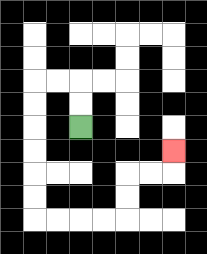{'start': '[3, 5]', 'end': '[7, 6]', 'path_directions': 'U,U,L,L,D,D,D,D,D,D,R,R,R,R,U,U,R,R,U', 'path_coordinates': '[[3, 5], [3, 4], [3, 3], [2, 3], [1, 3], [1, 4], [1, 5], [1, 6], [1, 7], [1, 8], [1, 9], [2, 9], [3, 9], [4, 9], [5, 9], [5, 8], [5, 7], [6, 7], [7, 7], [7, 6]]'}